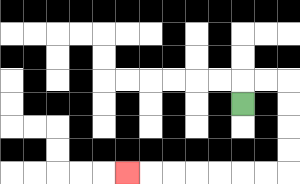{'start': '[10, 4]', 'end': '[5, 7]', 'path_directions': 'U,R,R,D,D,D,D,L,L,L,L,L,L,L', 'path_coordinates': '[[10, 4], [10, 3], [11, 3], [12, 3], [12, 4], [12, 5], [12, 6], [12, 7], [11, 7], [10, 7], [9, 7], [8, 7], [7, 7], [6, 7], [5, 7]]'}